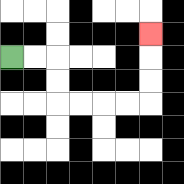{'start': '[0, 2]', 'end': '[6, 1]', 'path_directions': 'R,R,D,D,R,R,R,R,U,U,U', 'path_coordinates': '[[0, 2], [1, 2], [2, 2], [2, 3], [2, 4], [3, 4], [4, 4], [5, 4], [6, 4], [6, 3], [6, 2], [6, 1]]'}